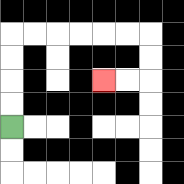{'start': '[0, 5]', 'end': '[4, 3]', 'path_directions': 'U,U,U,U,R,R,R,R,R,R,D,D,L,L', 'path_coordinates': '[[0, 5], [0, 4], [0, 3], [0, 2], [0, 1], [1, 1], [2, 1], [3, 1], [4, 1], [5, 1], [6, 1], [6, 2], [6, 3], [5, 3], [4, 3]]'}